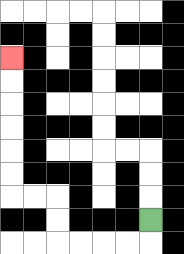{'start': '[6, 9]', 'end': '[0, 2]', 'path_directions': 'D,L,L,L,L,U,U,L,L,U,U,U,U,U,U', 'path_coordinates': '[[6, 9], [6, 10], [5, 10], [4, 10], [3, 10], [2, 10], [2, 9], [2, 8], [1, 8], [0, 8], [0, 7], [0, 6], [0, 5], [0, 4], [0, 3], [0, 2]]'}